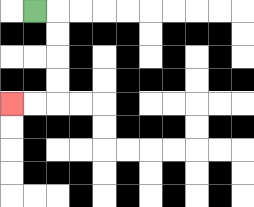{'start': '[1, 0]', 'end': '[0, 4]', 'path_directions': 'R,D,D,D,D,L,L', 'path_coordinates': '[[1, 0], [2, 0], [2, 1], [2, 2], [2, 3], [2, 4], [1, 4], [0, 4]]'}